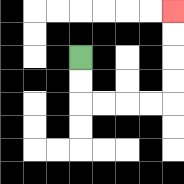{'start': '[3, 2]', 'end': '[7, 0]', 'path_directions': 'D,D,R,R,R,R,U,U,U,U', 'path_coordinates': '[[3, 2], [3, 3], [3, 4], [4, 4], [5, 4], [6, 4], [7, 4], [7, 3], [7, 2], [7, 1], [7, 0]]'}